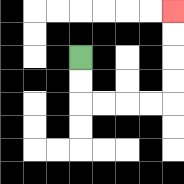{'start': '[3, 2]', 'end': '[7, 0]', 'path_directions': 'D,D,R,R,R,R,U,U,U,U', 'path_coordinates': '[[3, 2], [3, 3], [3, 4], [4, 4], [5, 4], [6, 4], [7, 4], [7, 3], [7, 2], [7, 1], [7, 0]]'}